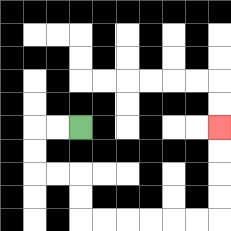{'start': '[3, 5]', 'end': '[9, 5]', 'path_directions': 'L,L,D,D,R,R,D,D,R,R,R,R,R,R,U,U,U,U', 'path_coordinates': '[[3, 5], [2, 5], [1, 5], [1, 6], [1, 7], [2, 7], [3, 7], [3, 8], [3, 9], [4, 9], [5, 9], [6, 9], [7, 9], [8, 9], [9, 9], [9, 8], [9, 7], [9, 6], [9, 5]]'}